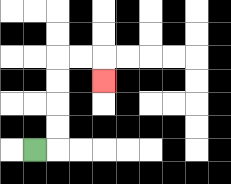{'start': '[1, 6]', 'end': '[4, 3]', 'path_directions': 'R,U,U,U,U,R,R,D', 'path_coordinates': '[[1, 6], [2, 6], [2, 5], [2, 4], [2, 3], [2, 2], [3, 2], [4, 2], [4, 3]]'}